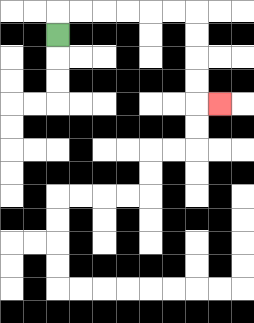{'start': '[2, 1]', 'end': '[9, 4]', 'path_directions': 'U,R,R,R,R,R,R,D,D,D,D,R', 'path_coordinates': '[[2, 1], [2, 0], [3, 0], [4, 0], [5, 0], [6, 0], [7, 0], [8, 0], [8, 1], [8, 2], [8, 3], [8, 4], [9, 4]]'}